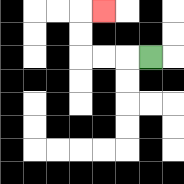{'start': '[6, 2]', 'end': '[4, 0]', 'path_directions': 'L,L,L,U,U,R', 'path_coordinates': '[[6, 2], [5, 2], [4, 2], [3, 2], [3, 1], [3, 0], [4, 0]]'}